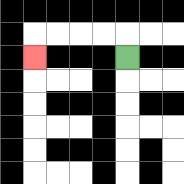{'start': '[5, 2]', 'end': '[1, 2]', 'path_directions': 'U,L,L,L,L,D', 'path_coordinates': '[[5, 2], [5, 1], [4, 1], [3, 1], [2, 1], [1, 1], [1, 2]]'}